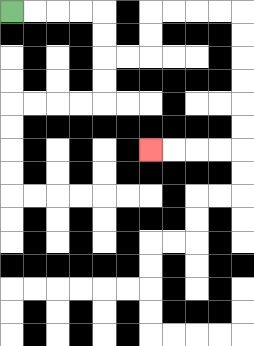{'start': '[0, 0]', 'end': '[6, 6]', 'path_directions': 'R,R,R,R,D,D,R,R,U,U,R,R,R,R,D,D,D,D,D,D,L,L,L,L', 'path_coordinates': '[[0, 0], [1, 0], [2, 0], [3, 0], [4, 0], [4, 1], [4, 2], [5, 2], [6, 2], [6, 1], [6, 0], [7, 0], [8, 0], [9, 0], [10, 0], [10, 1], [10, 2], [10, 3], [10, 4], [10, 5], [10, 6], [9, 6], [8, 6], [7, 6], [6, 6]]'}